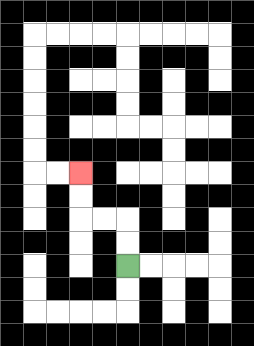{'start': '[5, 11]', 'end': '[3, 7]', 'path_directions': 'U,U,L,L,U,U', 'path_coordinates': '[[5, 11], [5, 10], [5, 9], [4, 9], [3, 9], [3, 8], [3, 7]]'}